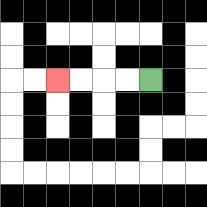{'start': '[6, 3]', 'end': '[2, 3]', 'path_directions': 'L,L,L,L', 'path_coordinates': '[[6, 3], [5, 3], [4, 3], [3, 3], [2, 3]]'}